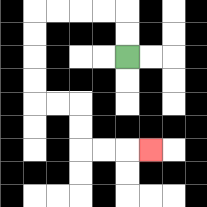{'start': '[5, 2]', 'end': '[6, 6]', 'path_directions': 'U,U,L,L,L,L,D,D,D,D,R,R,D,D,R,R,R', 'path_coordinates': '[[5, 2], [5, 1], [5, 0], [4, 0], [3, 0], [2, 0], [1, 0], [1, 1], [1, 2], [1, 3], [1, 4], [2, 4], [3, 4], [3, 5], [3, 6], [4, 6], [5, 6], [6, 6]]'}